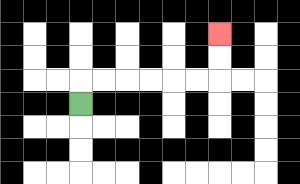{'start': '[3, 4]', 'end': '[9, 1]', 'path_directions': 'U,R,R,R,R,R,R,U,U', 'path_coordinates': '[[3, 4], [3, 3], [4, 3], [5, 3], [6, 3], [7, 3], [8, 3], [9, 3], [9, 2], [9, 1]]'}